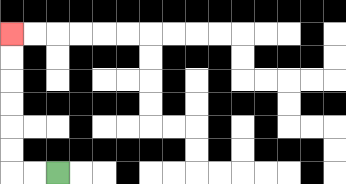{'start': '[2, 7]', 'end': '[0, 1]', 'path_directions': 'L,L,U,U,U,U,U,U', 'path_coordinates': '[[2, 7], [1, 7], [0, 7], [0, 6], [0, 5], [0, 4], [0, 3], [0, 2], [0, 1]]'}